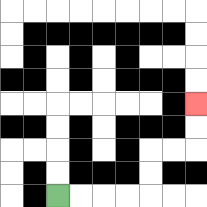{'start': '[2, 8]', 'end': '[8, 4]', 'path_directions': 'R,R,R,R,U,U,R,R,U,U', 'path_coordinates': '[[2, 8], [3, 8], [4, 8], [5, 8], [6, 8], [6, 7], [6, 6], [7, 6], [8, 6], [8, 5], [8, 4]]'}